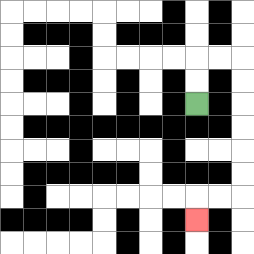{'start': '[8, 4]', 'end': '[8, 9]', 'path_directions': 'U,U,R,R,D,D,D,D,D,D,L,L,D', 'path_coordinates': '[[8, 4], [8, 3], [8, 2], [9, 2], [10, 2], [10, 3], [10, 4], [10, 5], [10, 6], [10, 7], [10, 8], [9, 8], [8, 8], [8, 9]]'}